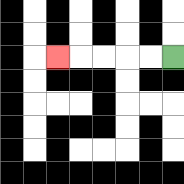{'start': '[7, 2]', 'end': '[2, 2]', 'path_directions': 'L,L,L,L,L', 'path_coordinates': '[[7, 2], [6, 2], [5, 2], [4, 2], [3, 2], [2, 2]]'}